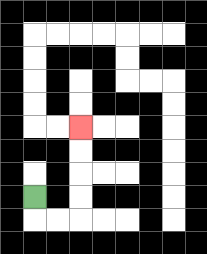{'start': '[1, 8]', 'end': '[3, 5]', 'path_directions': 'D,R,R,U,U,U,U', 'path_coordinates': '[[1, 8], [1, 9], [2, 9], [3, 9], [3, 8], [3, 7], [3, 6], [3, 5]]'}